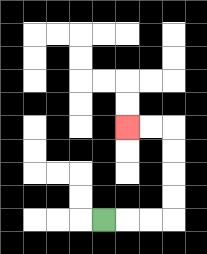{'start': '[4, 9]', 'end': '[5, 5]', 'path_directions': 'R,R,R,U,U,U,U,L,L', 'path_coordinates': '[[4, 9], [5, 9], [6, 9], [7, 9], [7, 8], [7, 7], [7, 6], [7, 5], [6, 5], [5, 5]]'}